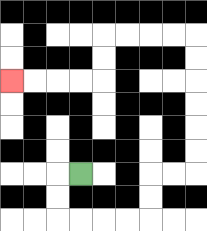{'start': '[3, 7]', 'end': '[0, 3]', 'path_directions': 'L,D,D,R,R,R,R,U,U,R,R,U,U,U,U,U,U,L,L,L,L,D,D,L,L,L,L', 'path_coordinates': '[[3, 7], [2, 7], [2, 8], [2, 9], [3, 9], [4, 9], [5, 9], [6, 9], [6, 8], [6, 7], [7, 7], [8, 7], [8, 6], [8, 5], [8, 4], [8, 3], [8, 2], [8, 1], [7, 1], [6, 1], [5, 1], [4, 1], [4, 2], [4, 3], [3, 3], [2, 3], [1, 3], [0, 3]]'}